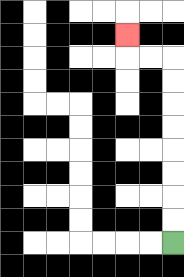{'start': '[7, 10]', 'end': '[5, 1]', 'path_directions': 'U,U,U,U,U,U,U,U,L,L,U', 'path_coordinates': '[[7, 10], [7, 9], [7, 8], [7, 7], [7, 6], [7, 5], [7, 4], [7, 3], [7, 2], [6, 2], [5, 2], [5, 1]]'}